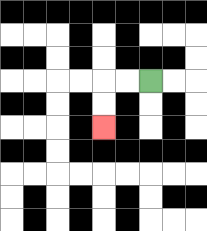{'start': '[6, 3]', 'end': '[4, 5]', 'path_directions': 'L,L,D,D', 'path_coordinates': '[[6, 3], [5, 3], [4, 3], [4, 4], [4, 5]]'}